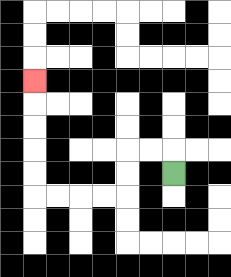{'start': '[7, 7]', 'end': '[1, 3]', 'path_directions': 'U,L,L,D,D,L,L,L,L,U,U,U,U,U', 'path_coordinates': '[[7, 7], [7, 6], [6, 6], [5, 6], [5, 7], [5, 8], [4, 8], [3, 8], [2, 8], [1, 8], [1, 7], [1, 6], [1, 5], [1, 4], [1, 3]]'}